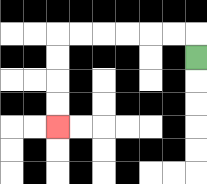{'start': '[8, 2]', 'end': '[2, 5]', 'path_directions': 'U,L,L,L,L,L,L,D,D,D,D', 'path_coordinates': '[[8, 2], [8, 1], [7, 1], [6, 1], [5, 1], [4, 1], [3, 1], [2, 1], [2, 2], [2, 3], [2, 4], [2, 5]]'}